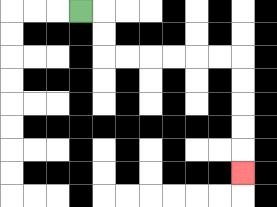{'start': '[3, 0]', 'end': '[10, 7]', 'path_directions': 'R,D,D,R,R,R,R,R,R,D,D,D,D,D', 'path_coordinates': '[[3, 0], [4, 0], [4, 1], [4, 2], [5, 2], [6, 2], [7, 2], [8, 2], [9, 2], [10, 2], [10, 3], [10, 4], [10, 5], [10, 6], [10, 7]]'}